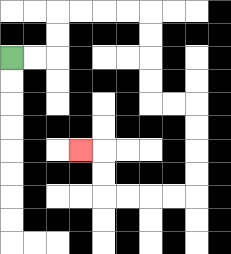{'start': '[0, 2]', 'end': '[3, 6]', 'path_directions': 'R,R,U,U,R,R,R,R,D,D,D,D,R,R,D,D,D,D,L,L,L,L,U,U,L', 'path_coordinates': '[[0, 2], [1, 2], [2, 2], [2, 1], [2, 0], [3, 0], [4, 0], [5, 0], [6, 0], [6, 1], [6, 2], [6, 3], [6, 4], [7, 4], [8, 4], [8, 5], [8, 6], [8, 7], [8, 8], [7, 8], [6, 8], [5, 8], [4, 8], [4, 7], [4, 6], [3, 6]]'}